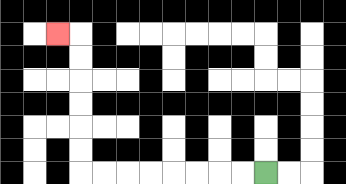{'start': '[11, 7]', 'end': '[2, 1]', 'path_directions': 'L,L,L,L,L,L,L,L,U,U,U,U,U,U,L', 'path_coordinates': '[[11, 7], [10, 7], [9, 7], [8, 7], [7, 7], [6, 7], [5, 7], [4, 7], [3, 7], [3, 6], [3, 5], [3, 4], [3, 3], [3, 2], [3, 1], [2, 1]]'}